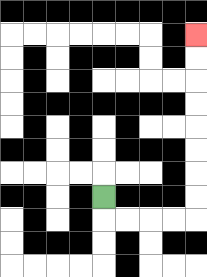{'start': '[4, 8]', 'end': '[8, 1]', 'path_directions': 'D,R,R,R,R,U,U,U,U,U,U,U,U', 'path_coordinates': '[[4, 8], [4, 9], [5, 9], [6, 9], [7, 9], [8, 9], [8, 8], [8, 7], [8, 6], [8, 5], [8, 4], [8, 3], [8, 2], [8, 1]]'}